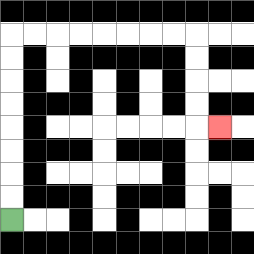{'start': '[0, 9]', 'end': '[9, 5]', 'path_directions': 'U,U,U,U,U,U,U,U,R,R,R,R,R,R,R,R,D,D,D,D,R', 'path_coordinates': '[[0, 9], [0, 8], [0, 7], [0, 6], [0, 5], [0, 4], [0, 3], [0, 2], [0, 1], [1, 1], [2, 1], [3, 1], [4, 1], [5, 1], [6, 1], [7, 1], [8, 1], [8, 2], [8, 3], [8, 4], [8, 5], [9, 5]]'}